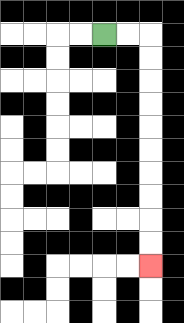{'start': '[4, 1]', 'end': '[6, 11]', 'path_directions': 'R,R,D,D,D,D,D,D,D,D,D,D', 'path_coordinates': '[[4, 1], [5, 1], [6, 1], [6, 2], [6, 3], [6, 4], [6, 5], [6, 6], [6, 7], [6, 8], [6, 9], [6, 10], [6, 11]]'}